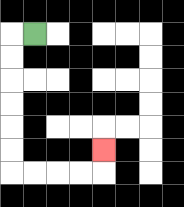{'start': '[1, 1]', 'end': '[4, 6]', 'path_directions': 'L,D,D,D,D,D,D,R,R,R,R,U', 'path_coordinates': '[[1, 1], [0, 1], [0, 2], [0, 3], [0, 4], [0, 5], [0, 6], [0, 7], [1, 7], [2, 7], [3, 7], [4, 7], [4, 6]]'}